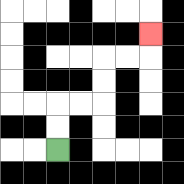{'start': '[2, 6]', 'end': '[6, 1]', 'path_directions': 'U,U,R,R,U,U,R,R,U', 'path_coordinates': '[[2, 6], [2, 5], [2, 4], [3, 4], [4, 4], [4, 3], [4, 2], [5, 2], [6, 2], [6, 1]]'}